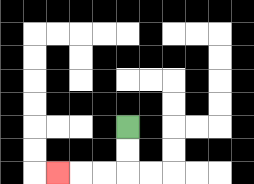{'start': '[5, 5]', 'end': '[2, 7]', 'path_directions': 'D,D,L,L,L', 'path_coordinates': '[[5, 5], [5, 6], [5, 7], [4, 7], [3, 7], [2, 7]]'}